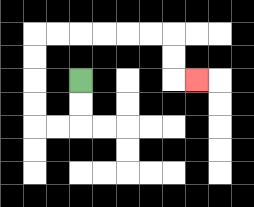{'start': '[3, 3]', 'end': '[8, 3]', 'path_directions': 'D,D,L,L,U,U,U,U,R,R,R,R,R,R,D,D,R', 'path_coordinates': '[[3, 3], [3, 4], [3, 5], [2, 5], [1, 5], [1, 4], [1, 3], [1, 2], [1, 1], [2, 1], [3, 1], [4, 1], [5, 1], [6, 1], [7, 1], [7, 2], [7, 3], [8, 3]]'}